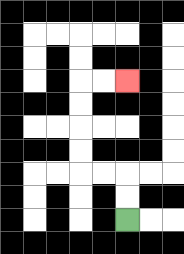{'start': '[5, 9]', 'end': '[5, 3]', 'path_directions': 'U,U,L,L,U,U,U,U,R,R', 'path_coordinates': '[[5, 9], [5, 8], [5, 7], [4, 7], [3, 7], [3, 6], [3, 5], [3, 4], [3, 3], [4, 3], [5, 3]]'}